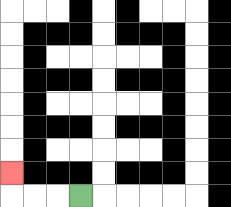{'start': '[3, 8]', 'end': '[0, 7]', 'path_directions': 'L,L,L,U', 'path_coordinates': '[[3, 8], [2, 8], [1, 8], [0, 8], [0, 7]]'}